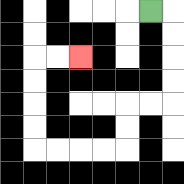{'start': '[6, 0]', 'end': '[3, 2]', 'path_directions': 'R,D,D,D,D,L,L,D,D,L,L,L,L,U,U,U,U,R,R', 'path_coordinates': '[[6, 0], [7, 0], [7, 1], [7, 2], [7, 3], [7, 4], [6, 4], [5, 4], [5, 5], [5, 6], [4, 6], [3, 6], [2, 6], [1, 6], [1, 5], [1, 4], [1, 3], [1, 2], [2, 2], [3, 2]]'}